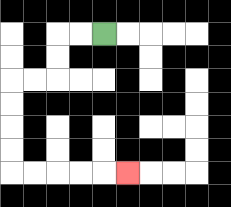{'start': '[4, 1]', 'end': '[5, 7]', 'path_directions': 'L,L,D,D,L,L,D,D,D,D,R,R,R,R,R', 'path_coordinates': '[[4, 1], [3, 1], [2, 1], [2, 2], [2, 3], [1, 3], [0, 3], [0, 4], [0, 5], [0, 6], [0, 7], [1, 7], [2, 7], [3, 7], [4, 7], [5, 7]]'}